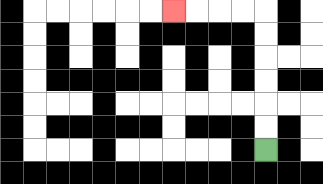{'start': '[11, 6]', 'end': '[7, 0]', 'path_directions': 'U,U,U,U,U,U,L,L,L,L', 'path_coordinates': '[[11, 6], [11, 5], [11, 4], [11, 3], [11, 2], [11, 1], [11, 0], [10, 0], [9, 0], [8, 0], [7, 0]]'}